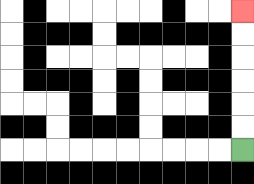{'start': '[10, 6]', 'end': '[10, 0]', 'path_directions': 'U,U,U,U,U,U', 'path_coordinates': '[[10, 6], [10, 5], [10, 4], [10, 3], [10, 2], [10, 1], [10, 0]]'}